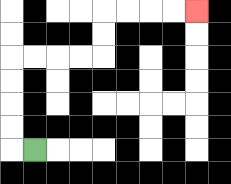{'start': '[1, 6]', 'end': '[8, 0]', 'path_directions': 'L,U,U,U,U,R,R,R,R,U,U,R,R,R,R', 'path_coordinates': '[[1, 6], [0, 6], [0, 5], [0, 4], [0, 3], [0, 2], [1, 2], [2, 2], [3, 2], [4, 2], [4, 1], [4, 0], [5, 0], [6, 0], [7, 0], [8, 0]]'}